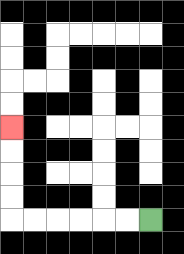{'start': '[6, 9]', 'end': '[0, 5]', 'path_directions': 'L,L,L,L,L,L,U,U,U,U', 'path_coordinates': '[[6, 9], [5, 9], [4, 9], [3, 9], [2, 9], [1, 9], [0, 9], [0, 8], [0, 7], [0, 6], [0, 5]]'}